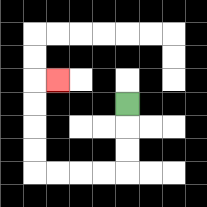{'start': '[5, 4]', 'end': '[2, 3]', 'path_directions': 'D,D,D,L,L,L,L,U,U,U,U,R', 'path_coordinates': '[[5, 4], [5, 5], [5, 6], [5, 7], [4, 7], [3, 7], [2, 7], [1, 7], [1, 6], [1, 5], [1, 4], [1, 3], [2, 3]]'}